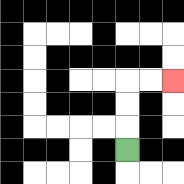{'start': '[5, 6]', 'end': '[7, 3]', 'path_directions': 'U,U,U,R,R', 'path_coordinates': '[[5, 6], [5, 5], [5, 4], [5, 3], [6, 3], [7, 3]]'}